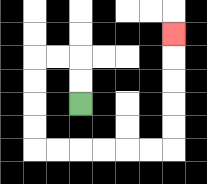{'start': '[3, 4]', 'end': '[7, 1]', 'path_directions': 'U,U,L,L,D,D,D,D,R,R,R,R,R,R,U,U,U,U,U', 'path_coordinates': '[[3, 4], [3, 3], [3, 2], [2, 2], [1, 2], [1, 3], [1, 4], [1, 5], [1, 6], [2, 6], [3, 6], [4, 6], [5, 6], [6, 6], [7, 6], [7, 5], [7, 4], [7, 3], [7, 2], [7, 1]]'}